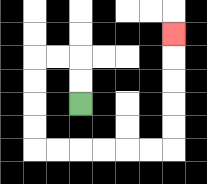{'start': '[3, 4]', 'end': '[7, 1]', 'path_directions': 'U,U,L,L,D,D,D,D,R,R,R,R,R,R,U,U,U,U,U', 'path_coordinates': '[[3, 4], [3, 3], [3, 2], [2, 2], [1, 2], [1, 3], [1, 4], [1, 5], [1, 6], [2, 6], [3, 6], [4, 6], [5, 6], [6, 6], [7, 6], [7, 5], [7, 4], [7, 3], [7, 2], [7, 1]]'}